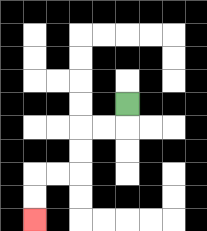{'start': '[5, 4]', 'end': '[1, 9]', 'path_directions': 'D,L,L,D,D,L,L,D,D', 'path_coordinates': '[[5, 4], [5, 5], [4, 5], [3, 5], [3, 6], [3, 7], [2, 7], [1, 7], [1, 8], [1, 9]]'}